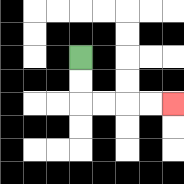{'start': '[3, 2]', 'end': '[7, 4]', 'path_directions': 'D,D,R,R,R,R', 'path_coordinates': '[[3, 2], [3, 3], [3, 4], [4, 4], [5, 4], [6, 4], [7, 4]]'}